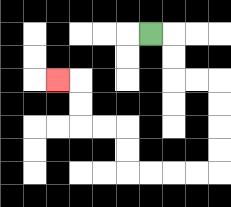{'start': '[6, 1]', 'end': '[2, 3]', 'path_directions': 'R,D,D,R,R,D,D,D,D,L,L,L,L,U,U,L,L,U,U,L', 'path_coordinates': '[[6, 1], [7, 1], [7, 2], [7, 3], [8, 3], [9, 3], [9, 4], [9, 5], [9, 6], [9, 7], [8, 7], [7, 7], [6, 7], [5, 7], [5, 6], [5, 5], [4, 5], [3, 5], [3, 4], [3, 3], [2, 3]]'}